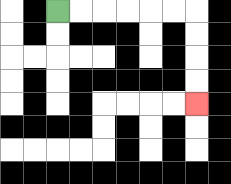{'start': '[2, 0]', 'end': '[8, 4]', 'path_directions': 'R,R,R,R,R,R,D,D,D,D', 'path_coordinates': '[[2, 0], [3, 0], [4, 0], [5, 0], [6, 0], [7, 0], [8, 0], [8, 1], [8, 2], [8, 3], [8, 4]]'}